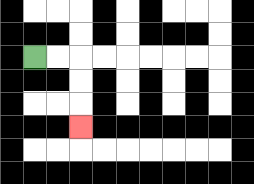{'start': '[1, 2]', 'end': '[3, 5]', 'path_directions': 'R,R,D,D,D', 'path_coordinates': '[[1, 2], [2, 2], [3, 2], [3, 3], [3, 4], [3, 5]]'}